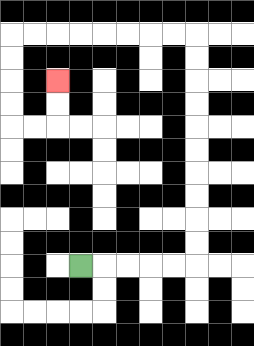{'start': '[3, 11]', 'end': '[2, 3]', 'path_directions': 'R,R,R,R,R,U,U,U,U,U,U,U,U,U,U,L,L,L,L,L,L,L,L,D,D,D,D,R,R,U,U', 'path_coordinates': '[[3, 11], [4, 11], [5, 11], [6, 11], [7, 11], [8, 11], [8, 10], [8, 9], [8, 8], [8, 7], [8, 6], [8, 5], [8, 4], [8, 3], [8, 2], [8, 1], [7, 1], [6, 1], [5, 1], [4, 1], [3, 1], [2, 1], [1, 1], [0, 1], [0, 2], [0, 3], [0, 4], [0, 5], [1, 5], [2, 5], [2, 4], [2, 3]]'}